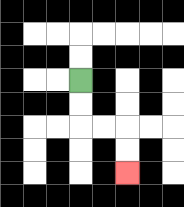{'start': '[3, 3]', 'end': '[5, 7]', 'path_directions': 'D,D,R,R,D,D', 'path_coordinates': '[[3, 3], [3, 4], [3, 5], [4, 5], [5, 5], [5, 6], [5, 7]]'}